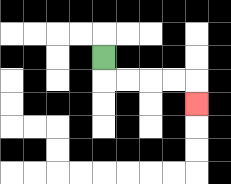{'start': '[4, 2]', 'end': '[8, 4]', 'path_directions': 'D,R,R,R,R,D', 'path_coordinates': '[[4, 2], [4, 3], [5, 3], [6, 3], [7, 3], [8, 3], [8, 4]]'}